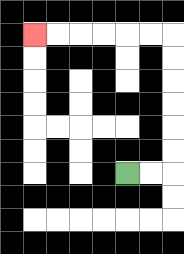{'start': '[5, 7]', 'end': '[1, 1]', 'path_directions': 'R,R,U,U,U,U,U,U,L,L,L,L,L,L', 'path_coordinates': '[[5, 7], [6, 7], [7, 7], [7, 6], [7, 5], [7, 4], [7, 3], [7, 2], [7, 1], [6, 1], [5, 1], [4, 1], [3, 1], [2, 1], [1, 1]]'}